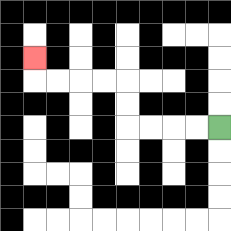{'start': '[9, 5]', 'end': '[1, 2]', 'path_directions': 'L,L,L,L,U,U,L,L,L,L,U', 'path_coordinates': '[[9, 5], [8, 5], [7, 5], [6, 5], [5, 5], [5, 4], [5, 3], [4, 3], [3, 3], [2, 3], [1, 3], [1, 2]]'}